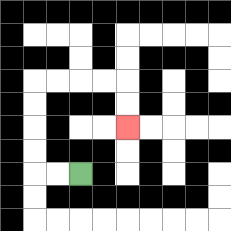{'start': '[3, 7]', 'end': '[5, 5]', 'path_directions': 'L,L,U,U,U,U,R,R,R,R,D,D', 'path_coordinates': '[[3, 7], [2, 7], [1, 7], [1, 6], [1, 5], [1, 4], [1, 3], [2, 3], [3, 3], [4, 3], [5, 3], [5, 4], [5, 5]]'}